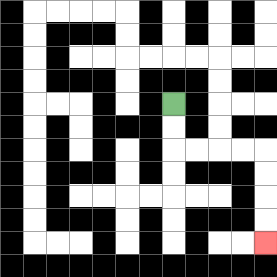{'start': '[7, 4]', 'end': '[11, 10]', 'path_directions': 'D,D,R,R,R,R,D,D,D,D', 'path_coordinates': '[[7, 4], [7, 5], [7, 6], [8, 6], [9, 6], [10, 6], [11, 6], [11, 7], [11, 8], [11, 9], [11, 10]]'}